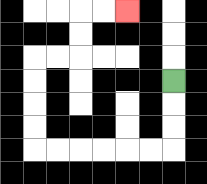{'start': '[7, 3]', 'end': '[5, 0]', 'path_directions': 'D,D,D,L,L,L,L,L,L,U,U,U,U,R,R,U,U,R,R', 'path_coordinates': '[[7, 3], [7, 4], [7, 5], [7, 6], [6, 6], [5, 6], [4, 6], [3, 6], [2, 6], [1, 6], [1, 5], [1, 4], [1, 3], [1, 2], [2, 2], [3, 2], [3, 1], [3, 0], [4, 0], [5, 0]]'}